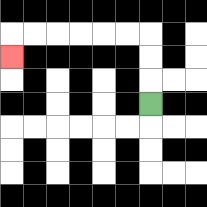{'start': '[6, 4]', 'end': '[0, 2]', 'path_directions': 'U,U,U,L,L,L,L,L,L,D', 'path_coordinates': '[[6, 4], [6, 3], [6, 2], [6, 1], [5, 1], [4, 1], [3, 1], [2, 1], [1, 1], [0, 1], [0, 2]]'}